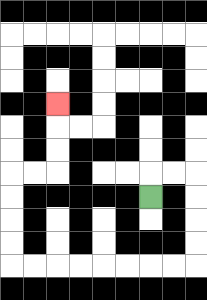{'start': '[6, 8]', 'end': '[2, 4]', 'path_directions': 'U,R,R,D,D,D,D,L,L,L,L,L,L,L,L,U,U,U,U,R,R,U,U,U', 'path_coordinates': '[[6, 8], [6, 7], [7, 7], [8, 7], [8, 8], [8, 9], [8, 10], [8, 11], [7, 11], [6, 11], [5, 11], [4, 11], [3, 11], [2, 11], [1, 11], [0, 11], [0, 10], [0, 9], [0, 8], [0, 7], [1, 7], [2, 7], [2, 6], [2, 5], [2, 4]]'}